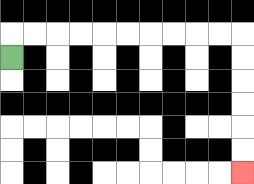{'start': '[0, 2]', 'end': '[10, 7]', 'path_directions': 'U,R,R,R,R,R,R,R,R,R,R,D,D,D,D,D,D', 'path_coordinates': '[[0, 2], [0, 1], [1, 1], [2, 1], [3, 1], [4, 1], [5, 1], [6, 1], [7, 1], [8, 1], [9, 1], [10, 1], [10, 2], [10, 3], [10, 4], [10, 5], [10, 6], [10, 7]]'}